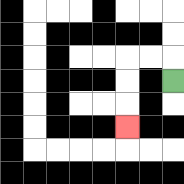{'start': '[7, 3]', 'end': '[5, 5]', 'path_directions': 'U,L,L,D,D,D', 'path_coordinates': '[[7, 3], [7, 2], [6, 2], [5, 2], [5, 3], [5, 4], [5, 5]]'}